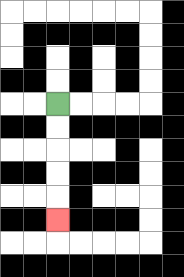{'start': '[2, 4]', 'end': '[2, 9]', 'path_directions': 'D,D,D,D,D', 'path_coordinates': '[[2, 4], [2, 5], [2, 6], [2, 7], [2, 8], [2, 9]]'}